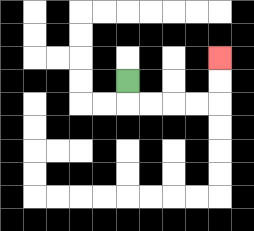{'start': '[5, 3]', 'end': '[9, 2]', 'path_directions': 'D,R,R,R,R,U,U', 'path_coordinates': '[[5, 3], [5, 4], [6, 4], [7, 4], [8, 4], [9, 4], [9, 3], [9, 2]]'}